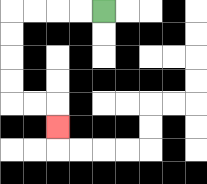{'start': '[4, 0]', 'end': '[2, 5]', 'path_directions': 'L,L,L,L,D,D,D,D,R,R,D', 'path_coordinates': '[[4, 0], [3, 0], [2, 0], [1, 0], [0, 0], [0, 1], [0, 2], [0, 3], [0, 4], [1, 4], [2, 4], [2, 5]]'}